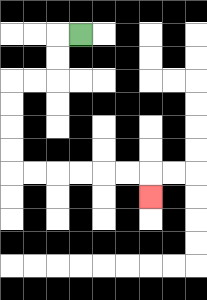{'start': '[3, 1]', 'end': '[6, 8]', 'path_directions': 'L,D,D,L,L,D,D,D,D,R,R,R,R,R,R,D', 'path_coordinates': '[[3, 1], [2, 1], [2, 2], [2, 3], [1, 3], [0, 3], [0, 4], [0, 5], [0, 6], [0, 7], [1, 7], [2, 7], [3, 7], [4, 7], [5, 7], [6, 7], [6, 8]]'}